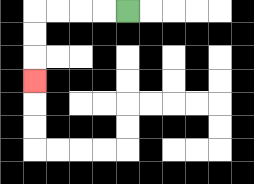{'start': '[5, 0]', 'end': '[1, 3]', 'path_directions': 'L,L,L,L,D,D,D', 'path_coordinates': '[[5, 0], [4, 0], [3, 0], [2, 0], [1, 0], [1, 1], [1, 2], [1, 3]]'}